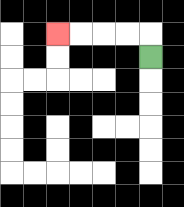{'start': '[6, 2]', 'end': '[2, 1]', 'path_directions': 'U,L,L,L,L', 'path_coordinates': '[[6, 2], [6, 1], [5, 1], [4, 1], [3, 1], [2, 1]]'}